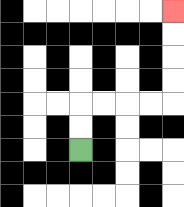{'start': '[3, 6]', 'end': '[7, 0]', 'path_directions': 'U,U,R,R,R,R,U,U,U,U', 'path_coordinates': '[[3, 6], [3, 5], [3, 4], [4, 4], [5, 4], [6, 4], [7, 4], [7, 3], [7, 2], [7, 1], [7, 0]]'}